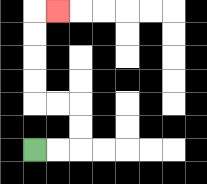{'start': '[1, 6]', 'end': '[2, 0]', 'path_directions': 'R,R,U,U,L,L,U,U,U,U,R', 'path_coordinates': '[[1, 6], [2, 6], [3, 6], [3, 5], [3, 4], [2, 4], [1, 4], [1, 3], [1, 2], [1, 1], [1, 0], [2, 0]]'}